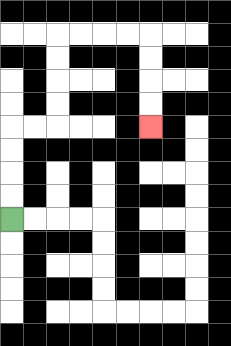{'start': '[0, 9]', 'end': '[6, 5]', 'path_directions': 'U,U,U,U,R,R,U,U,U,U,R,R,R,R,D,D,D,D', 'path_coordinates': '[[0, 9], [0, 8], [0, 7], [0, 6], [0, 5], [1, 5], [2, 5], [2, 4], [2, 3], [2, 2], [2, 1], [3, 1], [4, 1], [5, 1], [6, 1], [6, 2], [6, 3], [6, 4], [6, 5]]'}